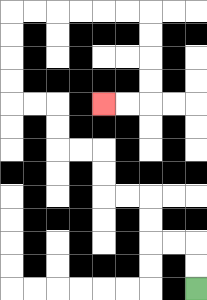{'start': '[8, 12]', 'end': '[4, 4]', 'path_directions': 'U,U,L,L,U,U,L,L,U,U,L,L,U,U,L,L,U,U,U,U,R,R,R,R,R,R,D,D,D,D,L,L', 'path_coordinates': '[[8, 12], [8, 11], [8, 10], [7, 10], [6, 10], [6, 9], [6, 8], [5, 8], [4, 8], [4, 7], [4, 6], [3, 6], [2, 6], [2, 5], [2, 4], [1, 4], [0, 4], [0, 3], [0, 2], [0, 1], [0, 0], [1, 0], [2, 0], [3, 0], [4, 0], [5, 0], [6, 0], [6, 1], [6, 2], [6, 3], [6, 4], [5, 4], [4, 4]]'}